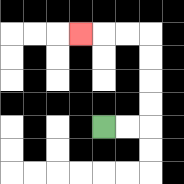{'start': '[4, 5]', 'end': '[3, 1]', 'path_directions': 'R,R,U,U,U,U,L,L,L', 'path_coordinates': '[[4, 5], [5, 5], [6, 5], [6, 4], [6, 3], [6, 2], [6, 1], [5, 1], [4, 1], [3, 1]]'}